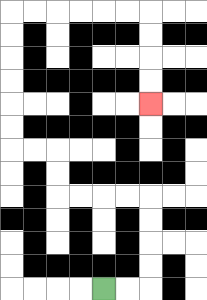{'start': '[4, 12]', 'end': '[6, 4]', 'path_directions': 'R,R,U,U,U,U,L,L,L,L,U,U,L,L,U,U,U,U,U,U,R,R,R,R,R,R,D,D,D,D', 'path_coordinates': '[[4, 12], [5, 12], [6, 12], [6, 11], [6, 10], [6, 9], [6, 8], [5, 8], [4, 8], [3, 8], [2, 8], [2, 7], [2, 6], [1, 6], [0, 6], [0, 5], [0, 4], [0, 3], [0, 2], [0, 1], [0, 0], [1, 0], [2, 0], [3, 0], [4, 0], [5, 0], [6, 0], [6, 1], [6, 2], [6, 3], [6, 4]]'}